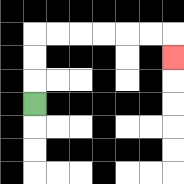{'start': '[1, 4]', 'end': '[7, 2]', 'path_directions': 'U,U,U,R,R,R,R,R,R,D', 'path_coordinates': '[[1, 4], [1, 3], [1, 2], [1, 1], [2, 1], [3, 1], [4, 1], [5, 1], [6, 1], [7, 1], [7, 2]]'}